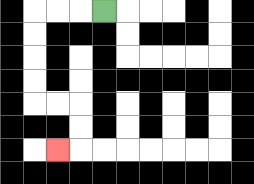{'start': '[4, 0]', 'end': '[2, 6]', 'path_directions': 'L,L,L,D,D,D,D,R,R,D,D,L', 'path_coordinates': '[[4, 0], [3, 0], [2, 0], [1, 0], [1, 1], [1, 2], [1, 3], [1, 4], [2, 4], [3, 4], [3, 5], [3, 6], [2, 6]]'}